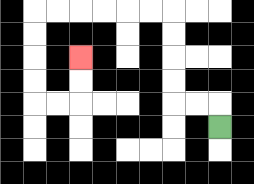{'start': '[9, 5]', 'end': '[3, 2]', 'path_directions': 'U,L,L,U,U,U,U,L,L,L,L,L,L,D,D,D,D,R,R,U,U', 'path_coordinates': '[[9, 5], [9, 4], [8, 4], [7, 4], [7, 3], [7, 2], [7, 1], [7, 0], [6, 0], [5, 0], [4, 0], [3, 0], [2, 0], [1, 0], [1, 1], [1, 2], [1, 3], [1, 4], [2, 4], [3, 4], [3, 3], [3, 2]]'}